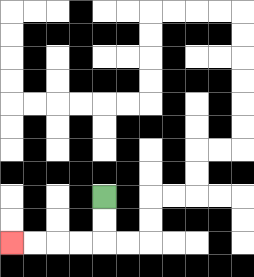{'start': '[4, 8]', 'end': '[0, 10]', 'path_directions': 'D,D,L,L,L,L', 'path_coordinates': '[[4, 8], [4, 9], [4, 10], [3, 10], [2, 10], [1, 10], [0, 10]]'}